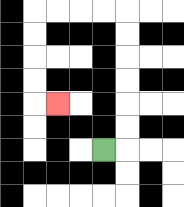{'start': '[4, 6]', 'end': '[2, 4]', 'path_directions': 'R,U,U,U,U,U,U,L,L,L,L,D,D,D,D,R', 'path_coordinates': '[[4, 6], [5, 6], [5, 5], [5, 4], [5, 3], [5, 2], [5, 1], [5, 0], [4, 0], [3, 0], [2, 0], [1, 0], [1, 1], [1, 2], [1, 3], [1, 4], [2, 4]]'}